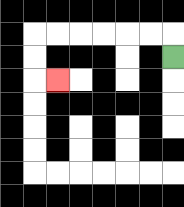{'start': '[7, 2]', 'end': '[2, 3]', 'path_directions': 'U,L,L,L,L,L,L,D,D,R', 'path_coordinates': '[[7, 2], [7, 1], [6, 1], [5, 1], [4, 1], [3, 1], [2, 1], [1, 1], [1, 2], [1, 3], [2, 3]]'}